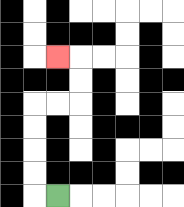{'start': '[2, 8]', 'end': '[2, 2]', 'path_directions': 'L,U,U,U,U,R,R,U,U,L', 'path_coordinates': '[[2, 8], [1, 8], [1, 7], [1, 6], [1, 5], [1, 4], [2, 4], [3, 4], [3, 3], [3, 2], [2, 2]]'}